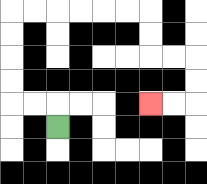{'start': '[2, 5]', 'end': '[6, 4]', 'path_directions': 'U,L,L,U,U,U,U,R,R,R,R,R,R,D,D,R,R,D,D,L,L', 'path_coordinates': '[[2, 5], [2, 4], [1, 4], [0, 4], [0, 3], [0, 2], [0, 1], [0, 0], [1, 0], [2, 0], [3, 0], [4, 0], [5, 0], [6, 0], [6, 1], [6, 2], [7, 2], [8, 2], [8, 3], [8, 4], [7, 4], [6, 4]]'}